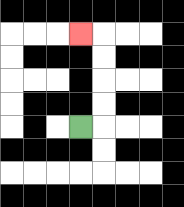{'start': '[3, 5]', 'end': '[3, 1]', 'path_directions': 'R,U,U,U,U,L', 'path_coordinates': '[[3, 5], [4, 5], [4, 4], [4, 3], [4, 2], [4, 1], [3, 1]]'}